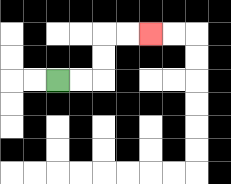{'start': '[2, 3]', 'end': '[6, 1]', 'path_directions': 'R,R,U,U,R,R', 'path_coordinates': '[[2, 3], [3, 3], [4, 3], [4, 2], [4, 1], [5, 1], [6, 1]]'}